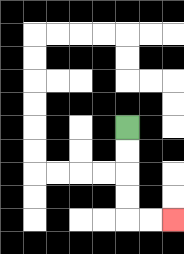{'start': '[5, 5]', 'end': '[7, 9]', 'path_directions': 'D,D,D,D,R,R', 'path_coordinates': '[[5, 5], [5, 6], [5, 7], [5, 8], [5, 9], [6, 9], [7, 9]]'}